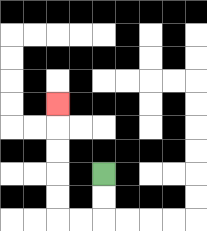{'start': '[4, 7]', 'end': '[2, 4]', 'path_directions': 'D,D,L,L,U,U,U,U,U', 'path_coordinates': '[[4, 7], [4, 8], [4, 9], [3, 9], [2, 9], [2, 8], [2, 7], [2, 6], [2, 5], [2, 4]]'}